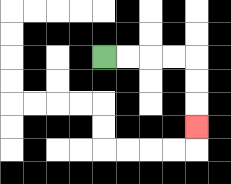{'start': '[4, 2]', 'end': '[8, 5]', 'path_directions': 'R,R,R,R,D,D,D', 'path_coordinates': '[[4, 2], [5, 2], [6, 2], [7, 2], [8, 2], [8, 3], [8, 4], [8, 5]]'}